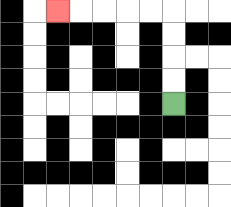{'start': '[7, 4]', 'end': '[2, 0]', 'path_directions': 'U,U,U,U,L,L,L,L,L', 'path_coordinates': '[[7, 4], [7, 3], [7, 2], [7, 1], [7, 0], [6, 0], [5, 0], [4, 0], [3, 0], [2, 0]]'}